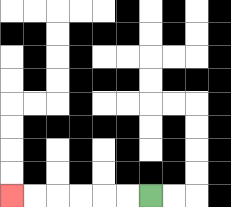{'start': '[6, 8]', 'end': '[0, 8]', 'path_directions': 'L,L,L,L,L,L', 'path_coordinates': '[[6, 8], [5, 8], [4, 8], [3, 8], [2, 8], [1, 8], [0, 8]]'}